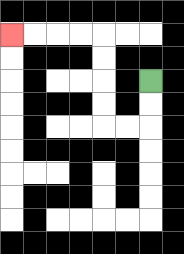{'start': '[6, 3]', 'end': '[0, 1]', 'path_directions': 'D,D,L,L,U,U,U,U,L,L,L,L', 'path_coordinates': '[[6, 3], [6, 4], [6, 5], [5, 5], [4, 5], [4, 4], [4, 3], [4, 2], [4, 1], [3, 1], [2, 1], [1, 1], [0, 1]]'}